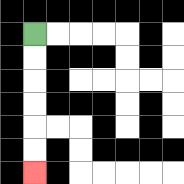{'start': '[1, 1]', 'end': '[1, 7]', 'path_directions': 'D,D,D,D,D,D', 'path_coordinates': '[[1, 1], [1, 2], [1, 3], [1, 4], [1, 5], [1, 6], [1, 7]]'}